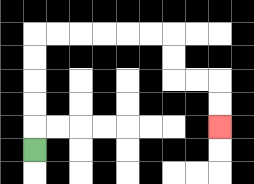{'start': '[1, 6]', 'end': '[9, 5]', 'path_directions': 'U,U,U,U,U,R,R,R,R,R,R,D,D,R,R,D,D', 'path_coordinates': '[[1, 6], [1, 5], [1, 4], [1, 3], [1, 2], [1, 1], [2, 1], [3, 1], [4, 1], [5, 1], [6, 1], [7, 1], [7, 2], [7, 3], [8, 3], [9, 3], [9, 4], [9, 5]]'}